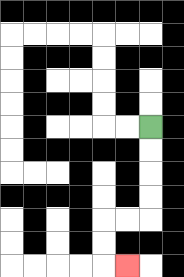{'start': '[6, 5]', 'end': '[5, 11]', 'path_directions': 'D,D,D,D,L,L,D,D,R', 'path_coordinates': '[[6, 5], [6, 6], [6, 7], [6, 8], [6, 9], [5, 9], [4, 9], [4, 10], [4, 11], [5, 11]]'}